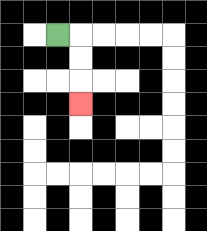{'start': '[2, 1]', 'end': '[3, 4]', 'path_directions': 'R,D,D,D', 'path_coordinates': '[[2, 1], [3, 1], [3, 2], [3, 3], [3, 4]]'}